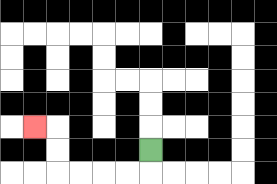{'start': '[6, 6]', 'end': '[1, 5]', 'path_directions': 'D,L,L,L,L,U,U,L', 'path_coordinates': '[[6, 6], [6, 7], [5, 7], [4, 7], [3, 7], [2, 7], [2, 6], [2, 5], [1, 5]]'}